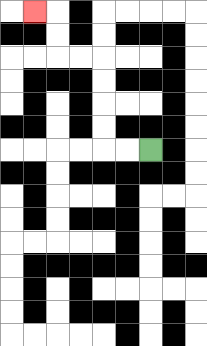{'start': '[6, 6]', 'end': '[1, 0]', 'path_directions': 'L,L,U,U,U,U,L,L,U,U,L', 'path_coordinates': '[[6, 6], [5, 6], [4, 6], [4, 5], [4, 4], [4, 3], [4, 2], [3, 2], [2, 2], [2, 1], [2, 0], [1, 0]]'}